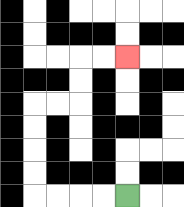{'start': '[5, 8]', 'end': '[5, 2]', 'path_directions': 'L,L,L,L,U,U,U,U,R,R,U,U,R,R', 'path_coordinates': '[[5, 8], [4, 8], [3, 8], [2, 8], [1, 8], [1, 7], [1, 6], [1, 5], [1, 4], [2, 4], [3, 4], [3, 3], [3, 2], [4, 2], [5, 2]]'}